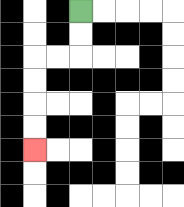{'start': '[3, 0]', 'end': '[1, 6]', 'path_directions': 'D,D,L,L,D,D,D,D', 'path_coordinates': '[[3, 0], [3, 1], [3, 2], [2, 2], [1, 2], [1, 3], [1, 4], [1, 5], [1, 6]]'}